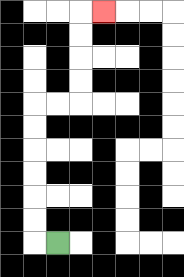{'start': '[2, 10]', 'end': '[4, 0]', 'path_directions': 'L,U,U,U,U,U,U,R,R,U,U,U,U,R', 'path_coordinates': '[[2, 10], [1, 10], [1, 9], [1, 8], [1, 7], [1, 6], [1, 5], [1, 4], [2, 4], [3, 4], [3, 3], [3, 2], [3, 1], [3, 0], [4, 0]]'}